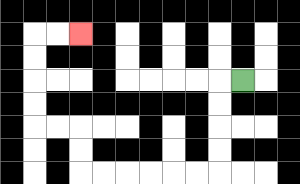{'start': '[10, 3]', 'end': '[3, 1]', 'path_directions': 'L,D,D,D,D,L,L,L,L,L,L,U,U,L,L,U,U,U,U,R,R', 'path_coordinates': '[[10, 3], [9, 3], [9, 4], [9, 5], [9, 6], [9, 7], [8, 7], [7, 7], [6, 7], [5, 7], [4, 7], [3, 7], [3, 6], [3, 5], [2, 5], [1, 5], [1, 4], [1, 3], [1, 2], [1, 1], [2, 1], [3, 1]]'}